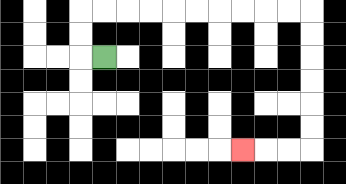{'start': '[4, 2]', 'end': '[10, 6]', 'path_directions': 'L,U,U,R,R,R,R,R,R,R,R,R,R,D,D,D,D,D,D,L,L,L', 'path_coordinates': '[[4, 2], [3, 2], [3, 1], [3, 0], [4, 0], [5, 0], [6, 0], [7, 0], [8, 0], [9, 0], [10, 0], [11, 0], [12, 0], [13, 0], [13, 1], [13, 2], [13, 3], [13, 4], [13, 5], [13, 6], [12, 6], [11, 6], [10, 6]]'}